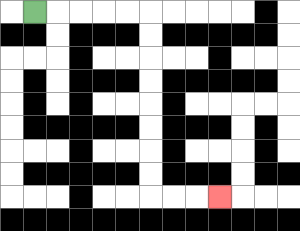{'start': '[1, 0]', 'end': '[9, 8]', 'path_directions': 'R,R,R,R,R,D,D,D,D,D,D,D,D,R,R,R', 'path_coordinates': '[[1, 0], [2, 0], [3, 0], [4, 0], [5, 0], [6, 0], [6, 1], [6, 2], [6, 3], [6, 4], [6, 5], [6, 6], [6, 7], [6, 8], [7, 8], [8, 8], [9, 8]]'}